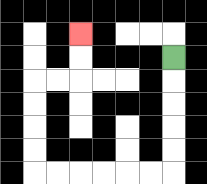{'start': '[7, 2]', 'end': '[3, 1]', 'path_directions': 'D,D,D,D,D,L,L,L,L,L,L,U,U,U,U,R,R,U,U', 'path_coordinates': '[[7, 2], [7, 3], [7, 4], [7, 5], [7, 6], [7, 7], [6, 7], [5, 7], [4, 7], [3, 7], [2, 7], [1, 7], [1, 6], [1, 5], [1, 4], [1, 3], [2, 3], [3, 3], [3, 2], [3, 1]]'}